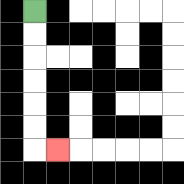{'start': '[1, 0]', 'end': '[2, 6]', 'path_directions': 'D,D,D,D,D,D,R', 'path_coordinates': '[[1, 0], [1, 1], [1, 2], [1, 3], [1, 4], [1, 5], [1, 6], [2, 6]]'}